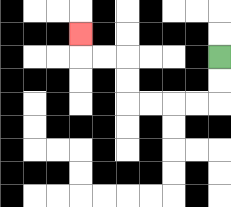{'start': '[9, 2]', 'end': '[3, 1]', 'path_directions': 'D,D,L,L,L,L,U,U,L,L,U', 'path_coordinates': '[[9, 2], [9, 3], [9, 4], [8, 4], [7, 4], [6, 4], [5, 4], [5, 3], [5, 2], [4, 2], [3, 2], [3, 1]]'}